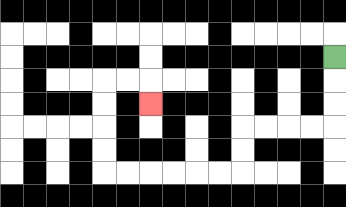{'start': '[14, 2]', 'end': '[6, 4]', 'path_directions': 'D,D,D,L,L,L,L,D,D,L,L,L,L,L,L,U,U,U,U,R,R,D', 'path_coordinates': '[[14, 2], [14, 3], [14, 4], [14, 5], [13, 5], [12, 5], [11, 5], [10, 5], [10, 6], [10, 7], [9, 7], [8, 7], [7, 7], [6, 7], [5, 7], [4, 7], [4, 6], [4, 5], [4, 4], [4, 3], [5, 3], [6, 3], [6, 4]]'}